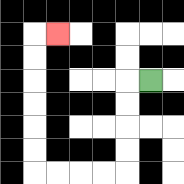{'start': '[6, 3]', 'end': '[2, 1]', 'path_directions': 'L,D,D,D,D,L,L,L,L,U,U,U,U,U,U,R', 'path_coordinates': '[[6, 3], [5, 3], [5, 4], [5, 5], [5, 6], [5, 7], [4, 7], [3, 7], [2, 7], [1, 7], [1, 6], [1, 5], [1, 4], [1, 3], [1, 2], [1, 1], [2, 1]]'}